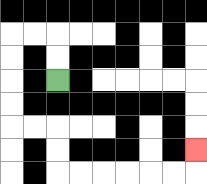{'start': '[2, 3]', 'end': '[8, 6]', 'path_directions': 'U,U,L,L,D,D,D,D,R,R,D,D,R,R,R,R,R,R,U', 'path_coordinates': '[[2, 3], [2, 2], [2, 1], [1, 1], [0, 1], [0, 2], [0, 3], [0, 4], [0, 5], [1, 5], [2, 5], [2, 6], [2, 7], [3, 7], [4, 7], [5, 7], [6, 7], [7, 7], [8, 7], [8, 6]]'}